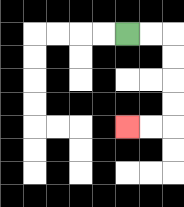{'start': '[5, 1]', 'end': '[5, 5]', 'path_directions': 'R,R,D,D,D,D,L,L', 'path_coordinates': '[[5, 1], [6, 1], [7, 1], [7, 2], [7, 3], [7, 4], [7, 5], [6, 5], [5, 5]]'}